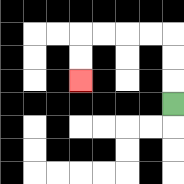{'start': '[7, 4]', 'end': '[3, 3]', 'path_directions': 'U,U,U,L,L,L,L,D,D', 'path_coordinates': '[[7, 4], [7, 3], [7, 2], [7, 1], [6, 1], [5, 1], [4, 1], [3, 1], [3, 2], [3, 3]]'}